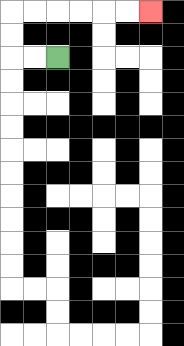{'start': '[2, 2]', 'end': '[6, 0]', 'path_directions': 'L,L,U,U,R,R,R,R,R,R', 'path_coordinates': '[[2, 2], [1, 2], [0, 2], [0, 1], [0, 0], [1, 0], [2, 0], [3, 0], [4, 0], [5, 0], [6, 0]]'}